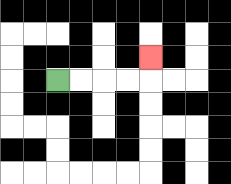{'start': '[2, 3]', 'end': '[6, 2]', 'path_directions': 'R,R,R,R,U', 'path_coordinates': '[[2, 3], [3, 3], [4, 3], [5, 3], [6, 3], [6, 2]]'}